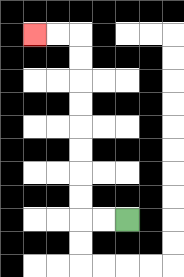{'start': '[5, 9]', 'end': '[1, 1]', 'path_directions': 'L,L,U,U,U,U,U,U,U,U,L,L', 'path_coordinates': '[[5, 9], [4, 9], [3, 9], [3, 8], [3, 7], [3, 6], [3, 5], [3, 4], [3, 3], [3, 2], [3, 1], [2, 1], [1, 1]]'}